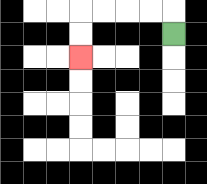{'start': '[7, 1]', 'end': '[3, 2]', 'path_directions': 'U,L,L,L,L,D,D', 'path_coordinates': '[[7, 1], [7, 0], [6, 0], [5, 0], [4, 0], [3, 0], [3, 1], [3, 2]]'}